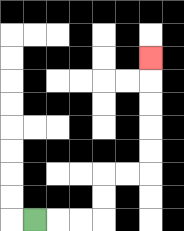{'start': '[1, 9]', 'end': '[6, 2]', 'path_directions': 'R,R,R,U,U,R,R,U,U,U,U,U', 'path_coordinates': '[[1, 9], [2, 9], [3, 9], [4, 9], [4, 8], [4, 7], [5, 7], [6, 7], [6, 6], [6, 5], [6, 4], [6, 3], [6, 2]]'}